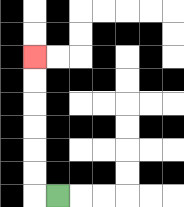{'start': '[2, 8]', 'end': '[1, 2]', 'path_directions': 'L,U,U,U,U,U,U', 'path_coordinates': '[[2, 8], [1, 8], [1, 7], [1, 6], [1, 5], [1, 4], [1, 3], [1, 2]]'}